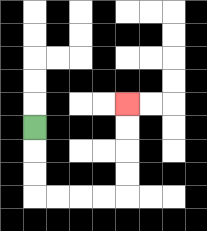{'start': '[1, 5]', 'end': '[5, 4]', 'path_directions': 'D,D,D,R,R,R,R,U,U,U,U', 'path_coordinates': '[[1, 5], [1, 6], [1, 7], [1, 8], [2, 8], [3, 8], [4, 8], [5, 8], [5, 7], [5, 6], [5, 5], [5, 4]]'}